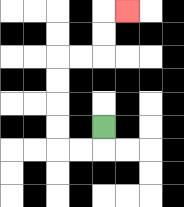{'start': '[4, 5]', 'end': '[5, 0]', 'path_directions': 'D,L,L,U,U,U,U,R,R,U,U,R', 'path_coordinates': '[[4, 5], [4, 6], [3, 6], [2, 6], [2, 5], [2, 4], [2, 3], [2, 2], [3, 2], [4, 2], [4, 1], [4, 0], [5, 0]]'}